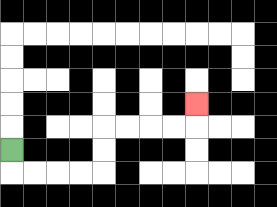{'start': '[0, 6]', 'end': '[8, 4]', 'path_directions': 'D,R,R,R,R,U,U,R,R,R,R,U', 'path_coordinates': '[[0, 6], [0, 7], [1, 7], [2, 7], [3, 7], [4, 7], [4, 6], [4, 5], [5, 5], [6, 5], [7, 5], [8, 5], [8, 4]]'}